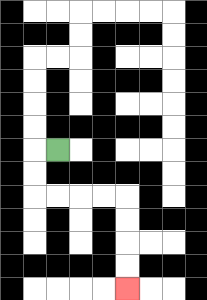{'start': '[2, 6]', 'end': '[5, 12]', 'path_directions': 'L,D,D,R,R,R,R,D,D,D,D', 'path_coordinates': '[[2, 6], [1, 6], [1, 7], [1, 8], [2, 8], [3, 8], [4, 8], [5, 8], [5, 9], [5, 10], [5, 11], [5, 12]]'}